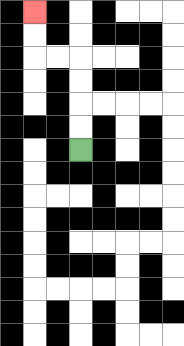{'start': '[3, 6]', 'end': '[1, 0]', 'path_directions': 'U,U,U,U,L,L,U,U', 'path_coordinates': '[[3, 6], [3, 5], [3, 4], [3, 3], [3, 2], [2, 2], [1, 2], [1, 1], [1, 0]]'}